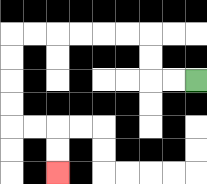{'start': '[8, 3]', 'end': '[2, 7]', 'path_directions': 'L,L,U,U,L,L,L,L,L,L,D,D,D,D,R,R,D,D', 'path_coordinates': '[[8, 3], [7, 3], [6, 3], [6, 2], [6, 1], [5, 1], [4, 1], [3, 1], [2, 1], [1, 1], [0, 1], [0, 2], [0, 3], [0, 4], [0, 5], [1, 5], [2, 5], [2, 6], [2, 7]]'}